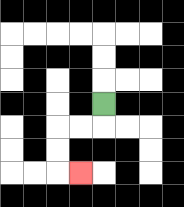{'start': '[4, 4]', 'end': '[3, 7]', 'path_directions': 'D,L,L,D,D,R', 'path_coordinates': '[[4, 4], [4, 5], [3, 5], [2, 5], [2, 6], [2, 7], [3, 7]]'}